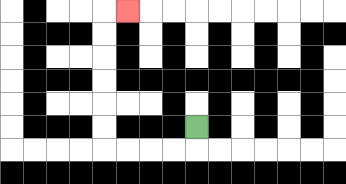{'start': '[8, 5]', 'end': '[5, 0]', 'path_directions': 'D,L,L,L,L,U,U,U,U,U,U,R', 'path_coordinates': '[[8, 5], [8, 6], [7, 6], [6, 6], [5, 6], [4, 6], [4, 5], [4, 4], [4, 3], [4, 2], [4, 1], [4, 0], [5, 0]]'}